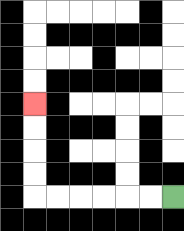{'start': '[7, 8]', 'end': '[1, 4]', 'path_directions': 'L,L,L,L,L,L,U,U,U,U', 'path_coordinates': '[[7, 8], [6, 8], [5, 8], [4, 8], [3, 8], [2, 8], [1, 8], [1, 7], [1, 6], [1, 5], [1, 4]]'}